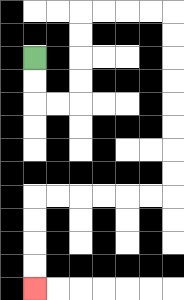{'start': '[1, 2]', 'end': '[1, 12]', 'path_directions': 'D,D,R,R,U,U,U,U,R,R,R,R,D,D,D,D,D,D,D,D,L,L,L,L,L,L,D,D,D,D', 'path_coordinates': '[[1, 2], [1, 3], [1, 4], [2, 4], [3, 4], [3, 3], [3, 2], [3, 1], [3, 0], [4, 0], [5, 0], [6, 0], [7, 0], [7, 1], [7, 2], [7, 3], [7, 4], [7, 5], [7, 6], [7, 7], [7, 8], [6, 8], [5, 8], [4, 8], [3, 8], [2, 8], [1, 8], [1, 9], [1, 10], [1, 11], [1, 12]]'}